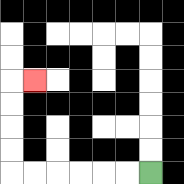{'start': '[6, 7]', 'end': '[1, 3]', 'path_directions': 'L,L,L,L,L,L,U,U,U,U,R', 'path_coordinates': '[[6, 7], [5, 7], [4, 7], [3, 7], [2, 7], [1, 7], [0, 7], [0, 6], [0, 5], [0, 4], [0, 3], [1, 3]]'}